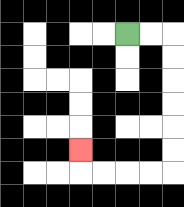{'start': '[5, 1]', 'end': '[3, 6]', 'path_directions': 'R,R,D,D,D,D,D,D,L,L,L,L,U', 'path_coordinates': '[[5, 1], [6, 1], [7, 1], [7, 2], [7, 3], [7, 4], [7, 5], [7, 6], [7, 7], [6, 7], [5, 7], [4, 7], [3, 7], [3, 6]]'}